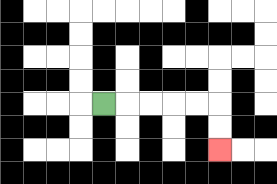{'start': '[4, 4]', 'end': '[9, 6]', 'path_directions': 'R,R,R,R,R,D,D', 'path_coordinates': '[[4, 4], [5, 4], [6, 4], [7, 4], [8, 4], [9, 4], [9, 5], [9, 6]]'}